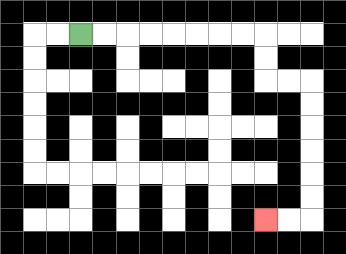{'start': '[3, 1]', 'end': '[11, 9]', 'path_directions': 'R,R,R,R,R,R,R,R,D,D,R,R,D,D,D,D,D,D,L,L', 'path_coordinates': '[[3, 1], [4, 1], [5, 1], [6, 1], [7, 1], [8, 1], [9, 1], [10, 1], [11, 1], [11, 2], [11, 3], [12, 3], [13, 3], [13, 4], [13, 5], [13, 6], [13, 7], [13, 8], [13, 9], [12, 9], [11, 9]]'}